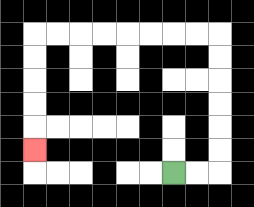{'start': '[7, 7]', 'end': '[1, 6]', 'path_directions': 'R,R,U,U,U,U,U,U,L,L,L,L,L,L,L,L,D,D,D,D,D', 'path_coordinates': '[[7, 7], [8, 7], [9, 7], [9, 6], [9, 5], [9, 4], [9, 3], [9, 2], [9, 1], [8, 1], [7, 1], [6, 1], [5, 1], [4, 1], [3, 1], [2, 1], [1, 1], [1, 2], [1, 3], [1, 4], [1, 5], [1, 6]]'}